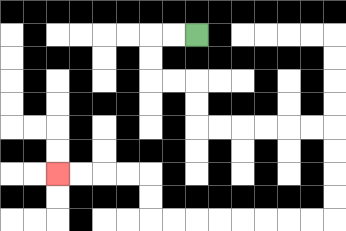{'start': '[8, 1]', 'end': '[2, 7]', 'path_directions': 'L,L,D,D,R,R,D,D,R,R,R,R,R,R,D,D,D,D,L,L,L,L,L,L,L,L,U,U,L,L,L,L', 'path_coordinates': '[[8, 1], [7, 1], [6, 1], [6, 2], [6, 3], [7, 3], [8, 3], [8, 4], [8, 5], [9, 5], [10, 5], [11, 5], [12, 5], [13, 5], [14, 5], [14, 6], [14, 7], [14, 8], [14, 9], [13, 9], [12, 9], [11, 9], [10, 9], [9, 9], [8, 9], [7, 9], [6, 9], [6, 8], [6, 7], [5, 7], [4, 7], [3, 7], [2, 7]]'}